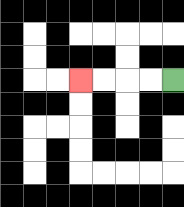{'start': '[7, 3]', 'end': '[3, 3]', 'path_directions': 'L,L,L,L', 'path_coordinates': '[[7, 3], [6, 3], [5, 3], [4, 3], [3, 3]]'}